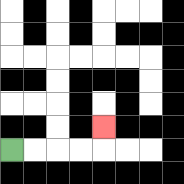{'start': '[0, 6]', 'end': '[4, 5]', 'path_directions': 'R,R,R,R,U', 'path_coordinates': '[[0, 6], [1, 6], [2, 6], [3, 6], [4, 6], [4, 5]]'}